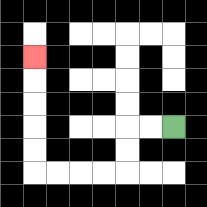{'start': '[7, 5]', 'end': '[1, 2]', 'path_directions': 'L,L,D,D,L,L,L,L,U,U,U,U,U', 'path_coordinates': '[[7, 5], [6, 5], [5, 5], [5, 6], [5, 7], [4, 7], [3, 7], [2, 7], [1, 7], [1, 6], [1, 5], [1, 4], [1, 3], [1, 2]]'}